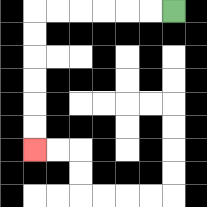{'start': '[7, 0]', 'end': '[1, 6]', 'path_directions': 'L,L,L,L,L,L,D,D,D,D,D,D', 'path_coordinates': '[[7, 0], [6, 0], [5, 0], [4, 0], [3, 0], [2, 0], [1, 0], [1, 1], [1, 2], [1, 3], [1, 4], [1, 5], [1, 6]]'}